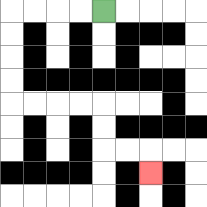{'start': '[4, 0]', 'end': '[6, 7]', 'path_directions': 'L,L,L,L,D,D,D,D,R,R,R,R,D,D,R,R,D', 'path_coordinates': '[[4, 0], [3, 0], [2, 0], [1, 0], [0, 0], [0, 1], [0, 2], [0, 3], [0, 4], [1, 4], [2, 4], [3, 4], [4, 4], [4, 5], [4, 6], [5, 6], [6, 6], [6, 7]]'}